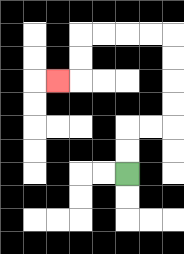{'start': '[5, 7]', 'end': '[2, 3]', 'path_directions': 'U,U,R,R,U,U,U,U,L,L,L,L,D,D,L', 'path_coordinates': '[[5, 7], [5, 6], [5, 5], [6, 5], [7, 5], [7, 4], [7, 3], [7, 2], [7, 1], [6, 1], [5, 1], [4, 1], [3, 1], [3, 2], [3, 3], [2, 3]]'}